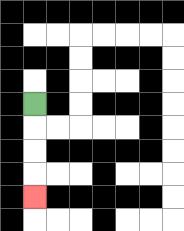{'start': '[1, 4]', 'end': '[1, 8]', 'path_directions': 'D,D,D,D', 'path_coordinates': '[[1, 4], [1, 5], [1, 6], [1, 7], [1, 8]]'}